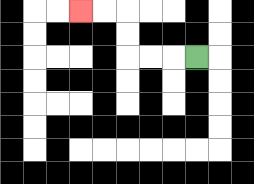{'start': '[8, 2]', 'end': '[3, 0]', 'path_directions': 'L,L,L,U,U,L,L', 'path_coordinates': '[[8, 2], [7, 2], [6, 2], [5, 2], [5, 1], [5, 0], [4, 0], [3, 0]]'}